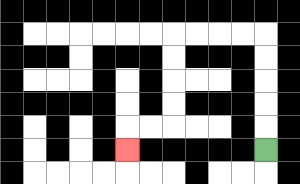{'start': '[11, 6]', 'end': '[5, 6]', 'path_directions': 'U,U,U,U,U,L,L,L,L,D,D,D,D,L,L,D', 'path_coordinates': '[[11, 6], [11, 5], [11, 4], [11, 3], [11, 2], [11, 1], [10, 1], [9, 1], [8, 1], [7, 1], [7, 2], [7, 3], [7, 4], [7, 5], [6, 5], [5, 5], [5, 6]]'}